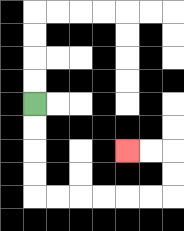{'start': '[1, 4]', 'end': '[5, 6]', 'path_directions': 'D,D,D,D,R,R,R,R,R,R,U,U,L,L', 'path_coordinates': '[[1, 4], [1, 5], [1, 6], [1, 7], [1, 8], [2, 8], [3, 8], [4, 8], [5, 8], [6, 8], [7, 8], [7, 7], [7, 6], [6, 6], [5, 6]]'}